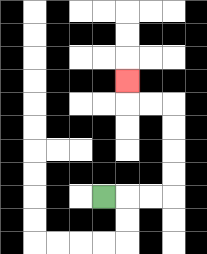{'start': '[4, 8]', 'end': '[5, 3]', 'path_directions': 'R,R,R,U,U,U,U,L,L,U', 'path_coordinates': '[[4, 8], [5, 8], [6, 8], [7, 8], [7, 7], [7, 6], [7, 5], [7, 4], [6, 4], [5, 4], [5, 3]]'}